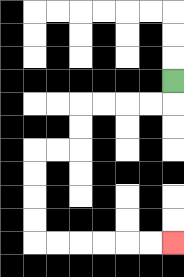{'start': '[7, 3]', 'end': '[7, 10]', 'path_directions': 'D,L,L,L,L,D,D,L,L,D,D,D,D,R,R,R,R,R,R', 'path_coordinates': '[[7, 3], [7, 4], [6, 4], [5, 4], [4, 4], [3, 4], [3, 5], [3, 6], [2, 6], [1, 6], [1, 7], [1, 8], [1, 9], [1, 10], [2, 10], [3, 10], [4, 10], [5, 10], [6, 10], [7, 10]]'}